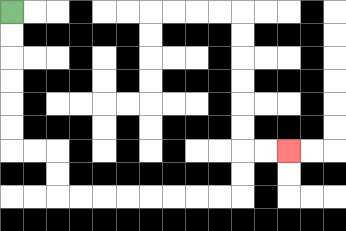{'start': '[0, 0]', 'end': '[12, 6]', 'path_directions': 'D,D,D,D,D,D,R,R,D,D,R,R,R,R,R,R,R,R,U,U,R,R', 'path_coordinates': '[[0, 0], [0, 1], [0, 2], [0, 3], [0, 4], [0, 5], [0, 6], [1, 6], [2, 6], [2, 7], [2, 8], [3, 8], [4, 8], [5, 8], [6, 8], [7, 8], [8, 8], [9, 8], [10, 8], [10, 7], [10, 6], [11, 6], [12, 6]]'}